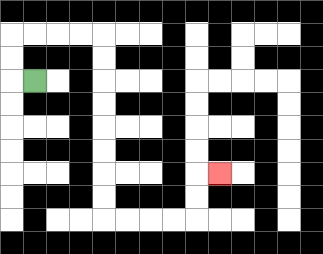{'start': '[1, 3]', 'end': '[9, 7]', 'path_directions': 'L,U,U,R,R,R,R,D,D,D,D,D,D,D,D,R,R,R,R,U,U,R', 'path_coordinates': '[[1, 3], [0, 3], [0, 2], [0, 1], [1, 1], [2, 1], [3, 1], [4, 1], [4, 2], [4, 3], [4, 4], [4, 5], [4, 6], [4, 7], [4, 8], [4, 9], [5, 9], [6, 9], [7, 9], [8, 9], [8, 8], [8, 7], [9, 7]]'}